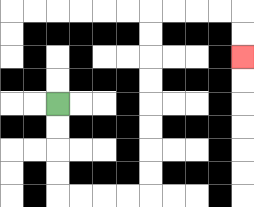{'start': '[2, 4]', 'end': '[10, 2]', 'path_directions': 'D,D,D,D,R,R,R,R,U,U,U,U,U,U,U,U,R,R,R,R,D,D', 'path_coordinates': '[[2, 4], [2, 5], [2, 6], [2, 7], [2, 8], [3, 8], [4, 8], [5, 8], [6, 8], [6, 7], [6, 6], [6, 5], [6, 4], [6, 3], [6, 2], [6, 1], [6, 0], [7, 0], [8, 0], [9, 0], [10, 0], [10, 1], [10, 2]]'}